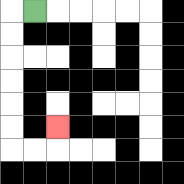{'start': '[1, 0]', 'end': '[2, 5]', 'path_directions': 'L,D,D,D,D,D,D,R,R,U', 'path_coordinates': '[[1, 0], [0, 0], [0, 1], [0, 2], [0, 3], [0, 4], [0, 5], [0, 6], [1, 6], [2, 6], [2, 5]]'}